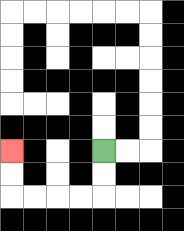{'start': '[4, 6]', 'end': '[0, 6]', 'path_directions': 'D,D,L,L,L,L,U,U', 'path_coordinates': '[[4, 6], [4, 7], [4, 8], [3, 8], [2, 8], [1, 8], [0, 8], [0, 7], [0, 6]]'}